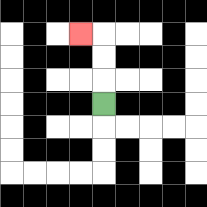{'start': '[4, 4]', 'end': '[3, 1]', 'path_directions': 'U,U,U,L', 'path_coordinates': '[[4, 4], [4, 3], [4, 2], [4, 1], [3, 1]]'}